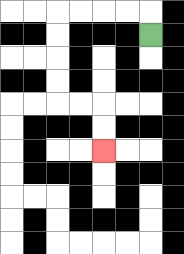{'start': '[6, 1]', 'end': '[4, 6]', 'path_directions': 'U,L,L,L,L,D,D,D,D,R,R,D,D', 'path_coordinates': '[[6, 1], [6, 0], [5, 0], [4, 0], [3, 0], [2, 0], [2, 1], [2, 2], [2, 3], [2, 4], [3, 4], [4, 4], [4, 5], [4, 6]]'}